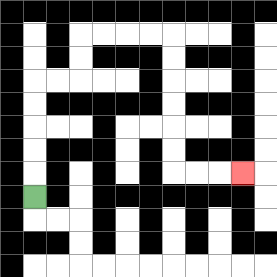{'start': '[1, 8]', 'end': '[10, 7]', 'path_directions': 'U,U,U,U,U,R,R,U,U,R,R,R,R,D,D,D,D,D,D,R,R,R', 'path_coordinates': '[[1, 8], [1, 7], [1, 6], [1, 5], [1, 4], [1, 3], [2, 3], [3, 3], [3, 2], [3, 1], [4, 1], [5, 1], [6, 1], [7, 1], [7, 2], [7, 3], [7, 4], [7, 5], [7, 6], [7, 7], [8, 7], [9, 7], [10, 7]]'}